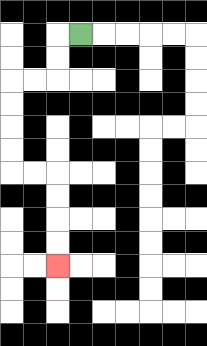{'start': '[3, 1]', 'end': '[2, 11]', 'path_directions': 'L,D,D,L,L,D,D,D,D,R,R,D,D,D,D', 'path_coordinates': '[[3, 1], [2, 1], [2, 2], [2, 3], [1, 3], [0, 3], [0, 4], [0, 5], [0, 6], [0, 7], [1, 7], [2, 7], [2, 8], [2, 9], [2, 10], [2, 11]]'}